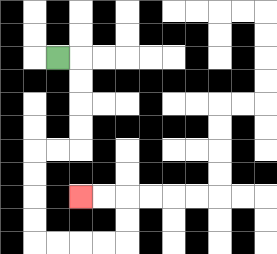{'start': '[2, 2]', 'end': '[3, 8]', 'path_directions': 'R,D,D,D,D,L,L,D,D,D,D,R,R,R,R,U,U,L,L', 'path_coordinates': '[[2, 2], [3, 2], [3, 3], [3, 4], [3, 5], [3, 6], [2, 6], [1, 6], [1, 7], [1, 8], [1, 9], [1, 10], [2, 10], [3, 10], [4, 10], [5, 10], [5, 9], [5, 8], [4, 8], [3, 8]]'}